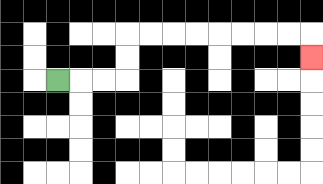{'start': '[2, 3]', 'end': '[13, 2]', 'path_directions': 'R,R,R,U,U,R,R,R,R,R,R,R,R,D', 'path_coordinates': '[[2, 3], [3, 3], [4, 3], [5, 3], [5, 2], [5, 1], [6, 1], [7, 1], [8, 1], [9, 1], [10, 1], [11, 1], [12, 1], [13, 1], [13, 2]]'}